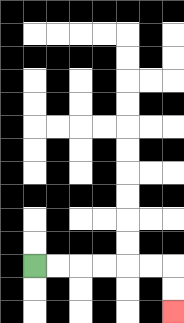{'start': '[1, 11]', 'end': '[7, 13]', 'path_directions': 'R,R,R,R,R,R,D,D', 'path_coordinates': '[[1, 11], [2, 11], [3, 11], [4, 11], [5, 11], [6, 11], [7, 11], [7, 12], [7, 13]]'}